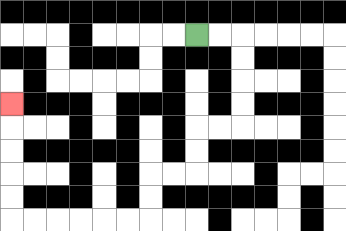{'start': '[8, 1]', 'end': '[0, 4]', 'path_directions': 'R,R,D,D,D,D,L,L,D,D,L,L,D,D,L,L,L,L,L,L,U,U,U,U,U', 'path_coordinates': '[[8, 1], [9, 1], [10, 1], [10, 2], [10, 3], [10, 4], [10, 5], [9, 5], [8, 5], [8, 6], [8, 7], [7, 7], [6, 7], [6, 8], [6, 9], [5, 9], [4, 9], [3, 9], [2, 9], [1, 9], [0, 9], [0, 8], [0, 7], [0, 6], [0, 5], [0, 4]]'}